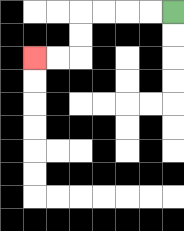{'start': '[7, 0]', 'end': '[1, 2]', 'path_directions': 'L,L,L,L,D,D,L,L', 'path_coordinates': '[[7, 0], [6, 0], [5, 0], [4, 0], [3, 0], [3, 1], [3, 2], [2, 2], [1, 2]]'}